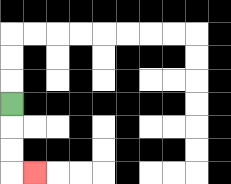{'start': '[0, 4]', 'end': '[1, 7]', 'path_directions': 'D,D,D,R', 'path_coordinates': '[[0, 4], [0, 5], [0, 6], [0, 7], [1, 7]]'}